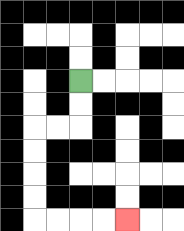{'start': '[3, 3]', 'end': '[5, 9]', 'path_directions': 'D,D,L,L,D,D,D,D,R,R,R,R', 'path_coordinates': '[[3, 3], [3, 4], [3, 5], [2, 5], [1, 5], [1, 6], [1, 7], [1, 8], [1, 9], [2, 9], [3, 9], [4, 9], [5, 9]]'}